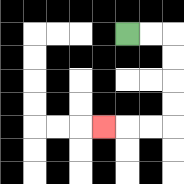{'start': '[5, 1]', 'end': '[4, 5]', 'path_directions': 'R,R,D,D,D,D,L,L,L', 'path_coordinates': '[[5, 1], [6, 1], [7, 1], [7, 2], [7, 3], [7, 4], [7, 5], [6, 5], [5, 5], [4, 5]]'}